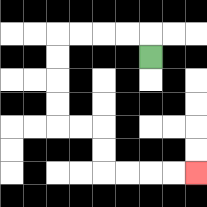{'start': '[6, 2]', 'end': '[8, 7]', 'path_directions': 'U,L,L,L,L,D,D,D,D,R,R,D,D,R,R,R,R', 'path_coordinates': '[[6, 2], [6, 1], [5, 1], [4, 1], [3, 1], [2, 1], [2, 2], [2, 3], [2, 4], [2, 5], [3, 5], [4, 5], [4, 6], [4, 7], [5, 7], [6, 7], [7, 7], [8, 7]]'}